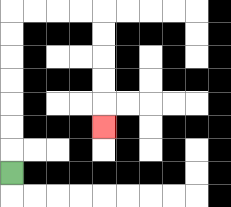{'start': '[0, 7]', 'end': '[4, 5]', 'path_directions': 'U,U,U,U,U,U,U,R,R,R,R,D,D,D,D,D', 'path_coordinates': '[[0, 7], [0, 6], [0, 5], [0, 4], [0, 3], [0, 2], [0, 1], [0, 0], [1, 0], [2, 0], [3, 0], [4, 0], [4, 1], [4, 2], [4, 3], [4, 4], [4, 5]]'}